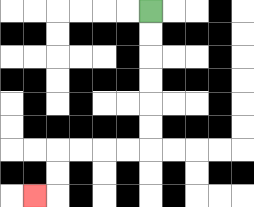{'start': '[6, 0]', 'end': '[1, 8]', 'path_directions': 'D,D,D,D,D,D,L,L,L,L,D,D,L', 'path_coordinates': '[[6, 0], [6, 1], [6, 2], [6, 3], [6, 4], [6, 5], [6, 6], [5, 6], [4, 6], [3, 6], [2, 6], [2, 7], [2, 8], [1, 8]]'}